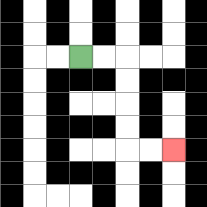{'start': '[3, 2]', 'end': '[7, 6]', 'path_directions': 'R,R,D,D,D,D,R,R', 'path_coordinates': '[[3, 2], [4, 2], [5, 2], [5, 3], [5, 4], [5, 5], [5, 6], [6, 6], [7, 6]]'}